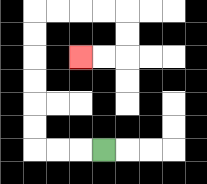{'start': '[4, 6]', 'end': '[3, 2]', 'path_directions': 'L,L,L,U,U,U,U,U,U,R,R,R,R,D,D,L,L', 'path_coordinates': '[[4, 6], [3, 6], [2, 6], [1, 6], [1, 5], [1, 4], [1, 3], [1, 2], [1, 1], [1, 0], [2, 0], [3, 0], [4, 0], [5, 0], [5, 1], [5, 2], [4, 2], [3, 2]]'}